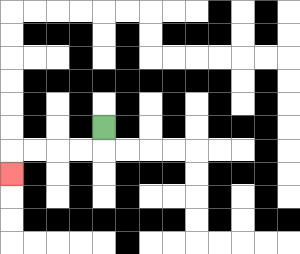{'start': '[4, 5]', 'end': '[0, 7]', 'path_directions': 'D,L,L,L,L,D', 'path_coordinates': '[[4, 5], [4, 6], [3, 6], [2, 6], [1, 6], [0, 6], [0, 7]]'}